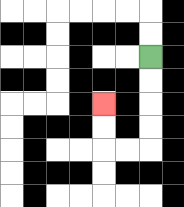{'start': '[6, 2]', 'end': '[4, 4]', 'path_directions': 'D,D,D,D,L,L,U,U', 'path_coordinates': '[[6, 2], [6, 3], [6, 4], [6, 5], [6, 6], [5, 6], [4, 6], [4, 5], [4, 4]]'}